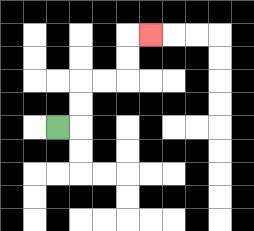{'start': '[2, 5]', 'end': '[6, 1]', 'path_directions': 'R,U,U,R,R,U,U,R', 'path_coordinates': '[[2, 5], [3, 5], [3, 4], [3, 3], [4, 3], [5, 3], [5, 2], [5, 1], [6, 1]]'}